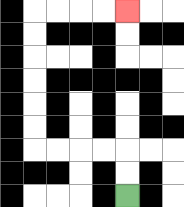{'start': '[5, 8]', 'end': '[5, 0]', 'path_directions': 'U,U,L,L,L,L,U,U,U,U,U,U,R,R,R,R', 'path_coordinates': '[[5, 8], [5, 7], [5, 6], [4, 6], [3, 6], [2, 6], [1, 6], [1, 5], [1, 4], [1, 3], [1, 2], [1, 1], [1, 0], [2, 0], [3, 0], [4, 0], [5, 0]]'}